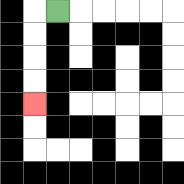{'start': '[2, 0]', 'end': '[1, 4]', 'path_directions': 'L,D,D,D,D', 'path_coordinates': '[[2, 0], [1, 0], [1, 1], [1, 2], [1, 3], [1, 4]]'}